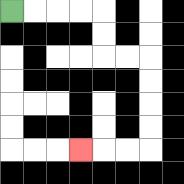{'start': '[0, 0]', 'end': '[3, 6]', 'path_directions': 'R,R,R,R,D,D,R,R,D,D,D,D,L,L,L', 'path_coordinates': '[[0, 0], [1, 0], [2, 0], [3, 0], [4, 0], [4, 1], [4, 2], [5, 2], [6, 2], [6, 3], [6, 4], [6, 5], [6, 6], [5, 6], [4, 6], [3, 6]]'}